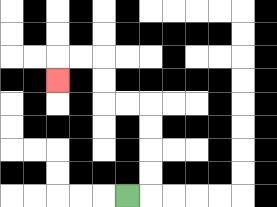{'start': '[5, 8]', 'end': '[2, 3]', 'path_directions': 'R,U,U,U,U,L,L,U,U,L,L,D', 'path_coordinates': '[[5, 8], [6, 8], [6, 7], [6, 6], [6, 5], [6, 4], [5, 4], [4, 4], [4, 3], [4, 2], [3, 2], [2, 2], [2, 3]]'}